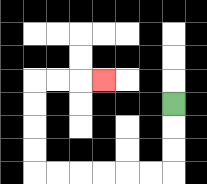{'start': '[7, 4]', 'end': '[4, 3]', 'path_directions': 'D,D,D,L,L,L,L,L,L,U,U,U,U,R,R,R', 'path_coordinates': '[[7, 4], [7, 5], [7, 6], [7, 7], [6, 7], [5, 7], [4, 7], [3, 7], [2, 7], [1, 7], [1, 6], [1, 5], [1, 4], [1, 3], [2, 3], [3, 3], [4, 3]]'}